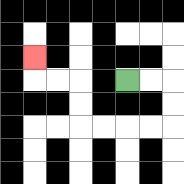{'start': '[5, 3]', 'end': '[1, 2]', 'path_directions': 'R,R,D,D,L,L,L,L,U,U,L,L,U', 'path_coordinates': '[[5, 3], [6, 3], [7, 3], [7, 4], [7, 5], [6, 5], [5, 5], [4, 5], [3, 5], [3, 4], [3, 3], [2, 3], [1, 3], [1, 2]]'}